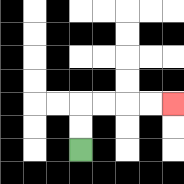{'start': '[3, 6]', 'end': '[7, 4]', 'path_directions': 'U,U,R,R,R,R', 'path_coordinates': '[[3, 6], [3, 5], [3, 4], [4, 4], [5, 4], [6, 4], [7, 4]]'}